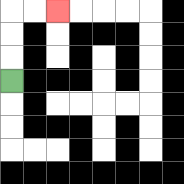{'start': '[0, 3]', 'end': '[2, 0]', 'path_directions': 'U,U,U,R,R', 'path_coordinates': '[[0, 3], [0, 2], [0, 1], [0, 0], [1, 0], [2, 0]]'}